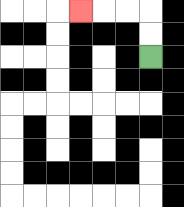{'start': '[6, 2]', 'end': '[3, 0]', 'path_directions': 'U,U,L,L,L', 'path_coordinates': '[[6, 2], [6, 1], [6, 0], [5, 0], [4, 0], [3, 0]]'}